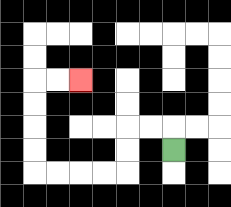{'start': '[7, 6]', 'end': '[3, 3]', 'path_directions': 'U,L,L,D,D,L,L,L,L,U,U,U,U,R,R', 'path_coordinates': '[[7, 6], [7, 5], [6, 5], [5, 5], [5, 6], [5, 7], [4, 7], [3, 7], [2, 7], [1, 7], [1, 6], [1, 5], [1, 4], [1, 3], [2, 3], [3, 3]]'}